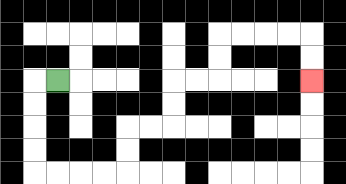{'start': '[2, 3]', 'end': '[13, 3]', 'path_directions': 'L,D,D,D,D,R,R,R,R,U,U,R,R,U,U,R,R,U,U,R,R,R,R,D,D', 'path_coordinates': '[[2, 3], [1, 3], [1, 4], [1, 5], [1, 6], [1, 7], [2, 7], [3, 7], [4, 7], [5, 7], [5, 6], [5, 5], [6, 5], [7, 5], [7, 4], [7, 3], [8, 3], [9, 3], [9, 2], [9, 1], [10, 1], [11, 1], [12, 1], [13, 1], [13, 2], [13, 3]]'}